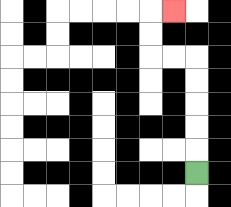{'start': '[8, 7]', 'end': '[7, 0]', 'path_directions': 'U,U,U,U,U,L,L,U,U,R', 'path_coordinates': '[[8, 7], [8, 6], [8, 5], [8, 4], [8, 3], [8, 2], [7, 2], [6, 2], [6, 1], [6, 0], [7, 0]]'}